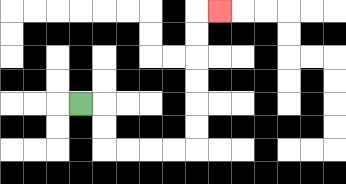{'start': '[3, 4]', 'end': '[9, 0]', 'path_directions': 'R,D,D,R,R,R,R,U,U,U,U,U,U,R', 'path_coordinates': '[[3, 4], [4, 4], [4, 5], [4, 6], [5, 6], [6, 6], [7, 6], [8, 6], [8, 5], [8, 4], [8, 3], [8, 2], [8, 1], [8, 0], [9, 0]]'}